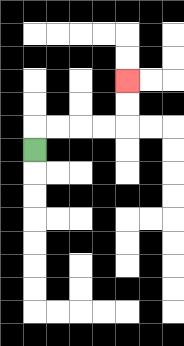{'start': '[1, 6]', 'end': '[5, 3]', 'path_directions': 'U,R,R,R,R,U,U', 'path_coordinates': '[[1, 6], [1, 5], [2, 5], [3, 5], [4, 5], [5, 5], [5, 4], [5, 3]]'}